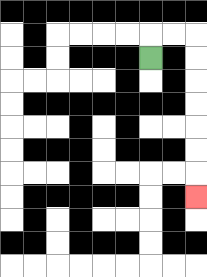{'start': '[6, 2]', 'end': '[8, 8]', 'path_directions': 'U,R,R,D,D,D,D,D,D,D', 'path_coordinates': '[[6, 2], [6, 1], [7, 1], [8, 1], [8, 2], [8, 3], [8, 4], [8, 5], [8, 6], [8, 7], [8, 8]]'}